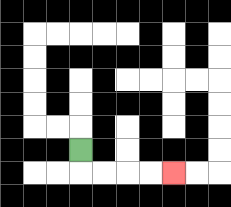{'start': '[3, 6]', 'end': '[7, 7]', 'path_directions': 'D,R,R,R,R', 'path_coordinates': '[[3, 6], [3, 7], [4, 7], [5, 7], [6, 7], [7, 7]]'}